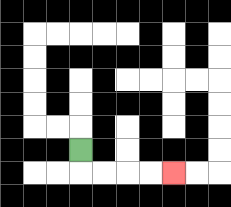{'start': '[3, 6]', 'end': '[7, 7]', 'path_directions': 'D,R,R,R,R', 'path_coordinates': '[[3, 6], [3, 7], [4, 7], [5, 7], [6, 7], [7, 7]]'}